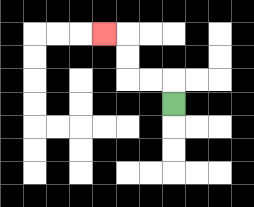{'start': '[7, 4]', 'end': '[4, 1]', 'path_directions': 'U,L,L,U,U,L', 'path_coordinates': '[[7, 4], [7, 3], [6, 3], [5, 3], [5, 2], [5, 1], [4, 1]]'}